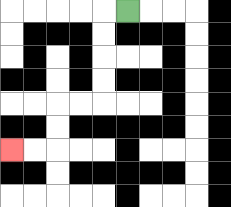{'start': '[5, 0]', 'end': '[0, 6]', 'path_directions': 'L,D,D,D,D,L,L,D,D,L,L', 'path_coordinates': '[[5, 0], [4, 0], [4, 1], [4, 2], [4, 3], [4, 4], [3, 4], [2, 4], [2, 5], [2, 6], [1, 6], [0, 6]]'}